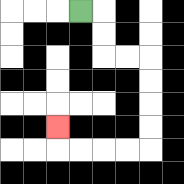{'start': '[3, 0]', 'end': '[2, 5]', 'path_directions': 'R,D,D,R,R,D,D,D,D,L,L,L,L,U', 'path_coordinates': '[[3, 0], [4, 0], [4, 1], [4, 2], [5, 2], [6, 2], [6, 3], [6, 4], [6, 5], [6, 6], [5, 6], [4, 6], [3, 6], [2, 6], [2, 5]]'}